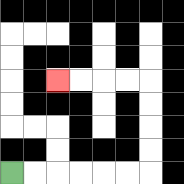{'start': '[0, 7]', 'end': '[2, 3]', 'path_directions': 'R,R,R,R,R,R,U,U,U,U,L,L,L,L', 'path_coordinates': '[[0, 7], [1, 7], [2, 7], [3, 7], [4, 7], [5, 7], [6, 7], [6, 6], [6, 5], [6, 4], [6, 3], [5, 3], [4, 3], [3, 3], [2, 3]]'}